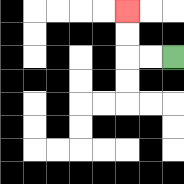{'start': '[7, 2]', 'end': '[5, 0]', 'path_directions': 'L,L,U,U', 'path_coordinates': '[[7, 2], [6, 2], [5, 2], [5, 1], [5, 0]]'}